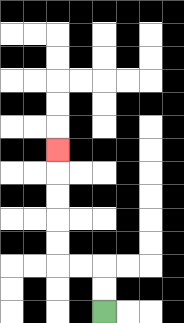{'start': '[4, 13]', 'end': '[2, 6]', 'path_directions': 'U,U,L,L,U,U,U,U,U', 'path_coordinates': '[[4, 13], [4, 12], [4, 11], [3, 11], [2, 11], [2, 10], [2, 9], [2, 8], [2, 7], [2, 6]]'}